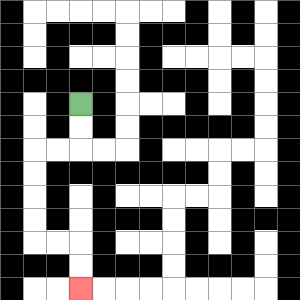{'start': '[3, 4]', 'end': '[3, 12]', 'path_directions': 'D,D,L,L,D,D,D,D,R,R,D,D', 'path_coordinates': '[[3, 4], [3, 5], [3, 6], [2, 6], [1, 6], [1, 7], [1, 8], [1, 9], [1, 10], [2, 10], [3, 10], [3, 11], [3, 12]]'}